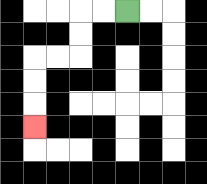{'start': '[5, 0]', 'end': '[1, 5]', 'path_directions': 'L,L,D,D,L,L,D,D,D', 'path_coordinates': '[[5, 0], [4, 0], [3, 0], [3, 1], [3, 2], [2, 2], [1, 2], [1, 3], [1, 4], [1, 5]]'}